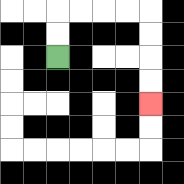{'start': '[2, 2]', 'end': '[6, 4]', 'path_directions': 'U,U,R,R,R,R,D,D,D,D', 'path_coordinates': '[[2, 2], [2, 1], [2, 0], [3, 0], [4, 0], [5, 0], [6, 0], [6, 1], [6, 2], [6, 3], [6, 4]]'}